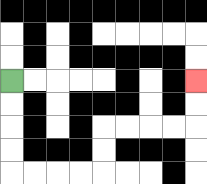{'start': '[0, 3]', 'end': '[8, 3]', 'path_directions': 'D,D,D,D,R,R,R,R,U,U,R,R,R,R,U,U', 'path_coordinates': '[[0, 3], [0, 4], [0, 5], [0, 6], [0, 7], [1, 7], [2, 7], [3, 7], [4, 7], [4, 6], [4, 5], [5, 5], [6, 5], [7, 5], [8, 5], [8, 4], [8, 3]]'}